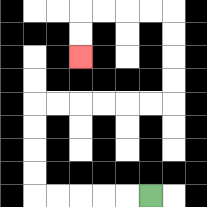{'start': '[6, 8]', 'end': '[3, 2]', 'path_directions': 'L,L,L,L,L,U,U,U,U,R,R,R,R,R,R,U,U,U,U,L,L,L,L,D,D', 'path_coordinates': '[[6, 8], [5, 8], [4, 8], [3, 8], [2, 8], [1, 8], [1, 7], [1, 6], [1, 5], [1, 4], [2, 4], [3, 4], [4, 4], [5, 4], [6, 4], [7, 4], [7, 3], [7, 2], [7, 1], [7, 0], [6, 0], [5, 0], [4, 0], [3, 0], [3, 1], [3, 2]]'}